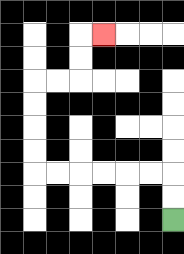{'start': '[7, 9]', 'end': '[4, 1]', 'path_directions': 'U,U,L,L,L,L,L,L,U,U,U,U,R,R,U,U,R', 'path_coordinates': '[[7, 9], [7, 8], [7, 7], [6, 7], [5, 7], [4, 7], [3, 7], [2, 7], [1, 7], [1, 6], [1, 5], [1, 4], [1, 3], [2, 3], [3, 3], [3, 2], [3, 1], [4, 1]]'}